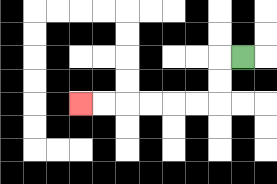{'start': '[10, 2]', 'end': '[3, 4]', 'path_directions': 'L,D,D,L,L,L,L,L,L', 'path_coordinates': '[[10, 2], [9, 2], [9, 3], [9, 4], [8, 4], [7, 4], [6, 4], [5, 4], [4, 4], [3, 4]]'}